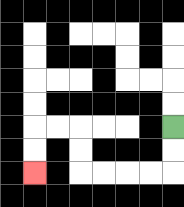{'start': '[7, 5]', 'end': '[1, 7]', 'path_directions': 'D,D,L,L,L,L,U,U,L,L,D,D', 'path_coordinates': '[[7, 5], [7, 6], [7, 7], [6, 7], [5, 7], [4, 7], [3, 7], [3, 6], [3, 5], [2, 5], [1, 5], [1, 6], [1, 7]]'}